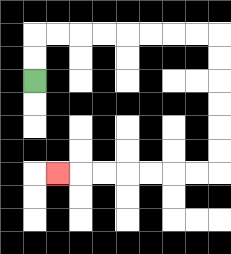{'start': '[1, 3]', 'end': '[2, 7]', 'path_directions': 'U,U,R,R,R,R,R,R,R,R,D,D,D,D,D,D,L,L,L,L,L,L,L', 'path_coordinates': '[[1, 3], [1, 2], [1, 1], [2, 1], [3, 1], [4, 1], [5, 1], [6, 1], [7, 1], [8, 1], [9, 1], [9, 2], [9, 3], [9, 4], [9, 5], [9, 6], [9, 7], [8, 7], [7, 7], [6, 7], [5, 7], [4, 7], [3, 7], [2, 7]]'}